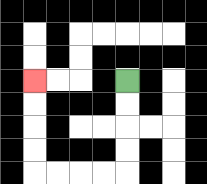{'start': '[5, 3]', 'end': '[1, 3]', 'path_directions': 'D,D,D,D,L,L,L,L,U,U,U,U', 'path_coordinates': '[[5, 3], [5, 4], [5, 5], [5, 6], [5, 7], [4, 7], [3, 7], [2, 7], [1, 7], [1, 6], [1, 5], [1, 4], [1, 3]]'}